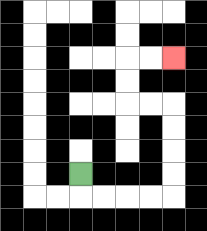{'start': '[3, 7]', 'end': '[7, 2]', 'path_directions': 'D,R,R,R,R,U,U,U,U,L,L,U,U,R,R', 'path_coordinates': '[[3, 7], [3, 8], [4, 8], [5, 8], [6, 8], [7, 8], [7, 7], [7, 6], [7, 5], [7, 4], [6, 4], [5, 4], [5, 3], [5, 2], [6, 2], [7, 2]]'}